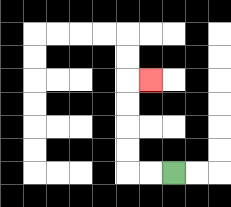{'start': '[7, 7]', 'end': '[6, 3]', 'path_directions': 'L,L,U,U,U,U,R', 'path_coordinates': '[[7, 7], [6, 7], [5, 7], [5, 6], [5, 5], [5, 4], [5, 3], [6, 3]]'}